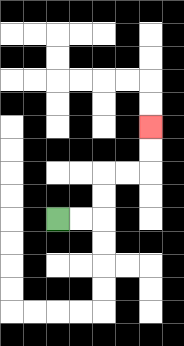{'start': '[2, 9]', 'end': '[6, 5]', 'path_directions': 'R,R,U,U,R,R,U,U', 'path_coordinates': '[[2, 9], [3, 9], [4, 9], [4, 8], [4, 7], [5, 7], [6, 7], [6, 6], [6, 5]]'}